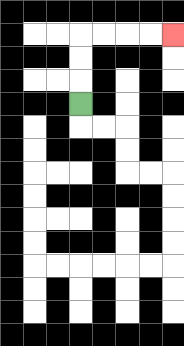{'start': '[3, 4]', 'end': '[7, 1]', 'path_directions': 'U,U,U,R,R,R,R', 'path_coordinates': '[[3, 4], [3, 3], [3, 2], [3, 1], [4, 1], [5, 1], [6, 1], [7, 1]]'}